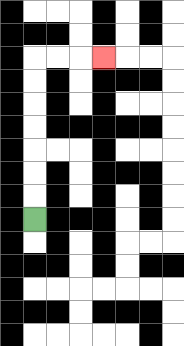{'start': '[1, 9]', 'end': '[4, 2]', 'path_directions': 'U,U,U,U,U,U,U,R,R,R', 'path_coordinates': '[[1, 9], [1, 8], [1, 7], [1, 6], [1, 5], [1, 4], [1, 3], [1, 2], [2, 2], [3, 2], [4, 2]]'}